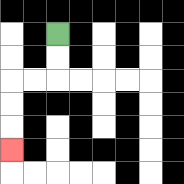{'start': '[2, 1]', 'end': '[0, 6]', 'path_directions': 'D,D,L,L,D,D,D', 'path_coordinates': '[[2, 1], [2, 2], [2, 3], [1, 3], [0, 3], [0, 4], [0, 5], [0, 6]]'}